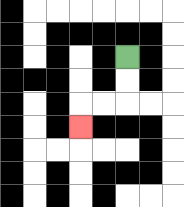{'start': '[5, 2]', 'end': '[3, 5]', 'path_directions': 'D,D,L,L,D', 'path_coordinates': '[[5, 2], [5, 3], [5, 4], [4, 4], [3, 4], [3, 5]]'}